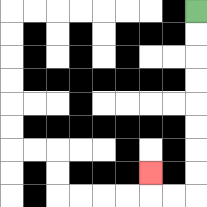{'start': '[8, 0]', 'end': '[6, 7]', 'path_directions': 'D,D,D,D,D,D,D,D,L,L,U', 'path_coordinates': '[[8, 0], [8, 1], [8, 2], [8, 3], [8, 4], [8, 5], [8, 6], [8, 7], [8, 8], [7, 8], [6, 8], [6, 7]]'}